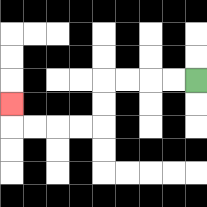{'start': '[8, 3]', 'end': '[0, 4]', 'path_directions': 'L,L,L,L,D,D,L,L,L,L,U', 'path_coordinates': '[[8, 3], [7, 3], [6, 3], [5, 3], [4, 3], [4, 4], [4, 5], [3, 5], [2, 5], [1, 5], [0, 5], [0, 4]]'}